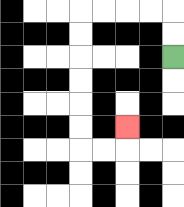{'start': '[7, 2]', 'end': '[5, 5]', 'path_directions': 'U,U,L,L,L,L,D,D,D,D,D,D,R,R,U', 'path_coordinates': '[[7, 2], [7, 1], [7, 0], [6, 0], [5, 0], [4, 0], [3, 0], [3, 1], [3, 2], [3, 3], [3, 4], [3, 5], [3, 6], [4, 6], [5, 6], [5, 5]]'}